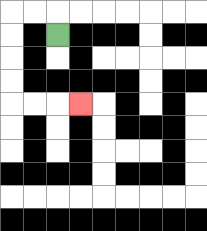{'start': '[2, 1]', 'end': '[3, 4]', 'path_directions': 'U,L,L,D,D,D,D,R,R,R', 'path_coordinates': '[[2, 1], [2, 0], [1, 0], [0, 0], [0, 1], [0, 2], [0, 3], [0, 4], [1, 4], [2, 4], [3, 4]]'}